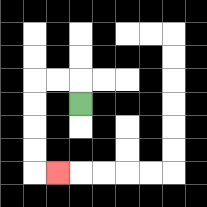{'start': '[3, 4]', 'end': '[2, 7]', 'path_directions': 'U,L,L,D,D,D,D,R', 'path_coordinates': '[[3, 4], [3, 3], [2, 3], [1, 3], [1, 4], [1, 5], [1, 6], [1, 7], [2, 7]]'}